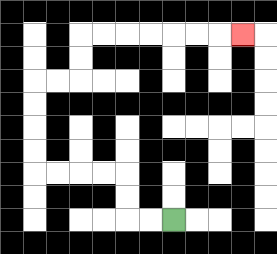{'start': '[7, 9]', 'end': '[10, 1]', 'path_directions': 'L,L,U,U,L,L,L,L,U,U,U,U,R,R,U,U,R,R,R,R,R,R,R', 'path_coordinates': '[[7, 9], [6, 9], [5, 9], [5, 8], [5, 7], [4, 7], [3, 7], [2, 7], [1, 7], [1, 6], [1, 5], [1, 4], [1, 3], [2, 3], [3, 3], [3, 2], [3, 1], [4, 1], [5, 1], [6, 1], [7, 1], [8, 1], [9, 1], [10, 1]]'}